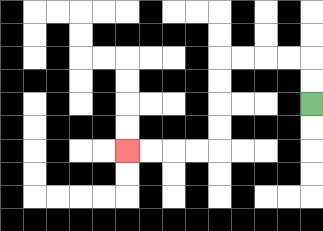{'start': '[13, 4]', 'end': '[5, 6]', 'path_directions': 'U,U,L,L,L,L,D,D,D,D,L,L,L,L', 'path_coordinates': '[[13, 4], [13, 3], [13, 2], [12, 2], [11, 2], [10, 2], [9, 2], [9, 3], [9, 4], [9, 5], [9, 6], [8, 6], [7, 6], [6, 6], [5, 6]]'}